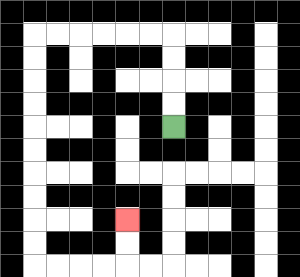{'start': '[7, 5]', 'end': '[5, 9]', 'path_directions': 'U,U,U,U,L,L,L,L,L,L,D,D,D,D,D,D,D,D,D,D,R,R,R,R,U,U', 'path_coordinates': '[[7, 5], [7, 4], [7, 3], [7, 2], [7, 1], [6, 1], [5, 1], [4, 1], [3, 1], [2, 1], [1, 1], [1, 2], [1, 3], [1, 4], [1, 5], [1, 6], [1, 7], [1, 8], [1, 9], [1, 10], [1, 11], [2, 11], [3, 11], [4, 11], [5, 11], [5, 10], [5, 9]]'}